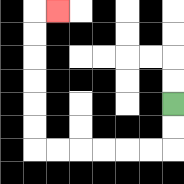{'start': '[7, 4]', 'end': '[2, 0]', 'path_directions': 'D,D,L,L,L,L,L,L,U,U,U,U,U,U,R', 'path_coordinates': '[[7, 4], [7, 5], [7, 6], [6, 6], [5, 6], [4, 6], [3, 6], [2, 6], [1, 6], [1, 5], [1, 4], [1, 3], [1, 2], [1, 1], [1, 0], [2, 0]]'}